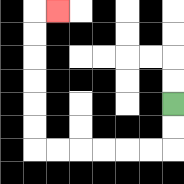{'start': '[7, 4]', 'end': '[2, 0]', 'path_directions': 'D,D,L,L,L,L,L,L,U,U,U,U,U,U,R', 'path_coordinates': '[[7, 4], [7, 5], [7, 6], [6, 6], [5, 6], [4, 6], [3, 6], [2, 6], [1, 6], [1, 5], [1, 4], [1, 3], [1, 2], [1, 1], [1, 0], [2, 0]]'}